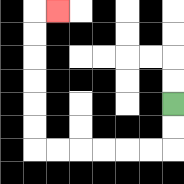{'start': '[7, 4]', 'end': '[2, 0]', 'path_directions': 'D,D,L,L,L,L,L,L,U,U,U,U,U,U,R', 'path_coordinates': '[[7, 4], [7, 5], [7, 6], [6, 6], [5, 6], [4, 6], [3, 6], [2, 6], [1, 6], [1, 5], [1, 4], [1, 3], [1, 2], [1, 1], [1, 0], [2, 0]]'}